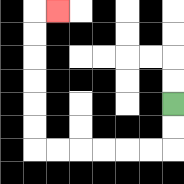{'start': '[7, 4]', 'end': '[2, 0]', 'path_directions': 'D,D,L,L,L,L,L,L,U,U,U,U,U,U,R', 'path_coordinates': '[[7, 4], [7, 5], [7, 6], [6, 6], [5, 6], [4, 6], [3, 6], [2, 6], [1, 6], [1, 5], [1, 4], [1, 3], [1, 2], [1, 1], [1, 0], [2, 0]]'}